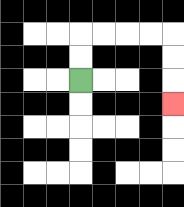{'start': '[3, 3]', 'end': '[7, 4]', 'path_directions': 'U,U,R,R,R,R,D,D,D', 'path_coordinates': '[[3, 3], [3, 2], [3, 1], [4, 1], [5, 1], [6, 1], [7, 1], [7, 2], [7, 3], [7, 4]]'}